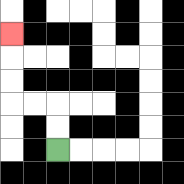{'start': '[2, 6]', 'end': '[0, 1]', 'path_directions': 'U,U,L,L,U,U,U', 'path_coordinates': '[[2, 6], [2, 5], [2, 4], [1, 4], [0, 4], [0, 3], [0, 2], [0, 1]]'}